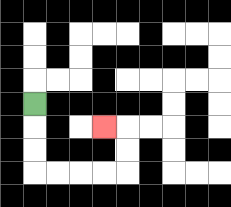{'start': '[1, 4]', 'end': '[4, 5]', 'path_directions': 'D,D,D,R,R,R,R,U,U,L', 'path_coordinates': '[[1, 4], [1, 5], [1, 6], [1, 7], [2, 7], [3, 7], [4, 7], [5, 7], [5, 6], [5, 5], [4, 5]]'}